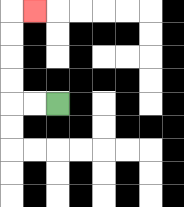{'start': '[2, 4]', 'end': '[1, 0]', 'path_directions': 'L,L,U,U,U,U,R', 'path_coordinates': '[[2, 4], [1, 4], [0, 4], [0, 3], [0, 2], [0, 1], [0, 0], [1, 0]]'}